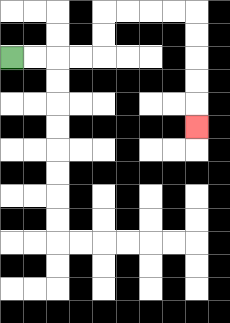{'start': '[0, 2]', 'end': '[8, 5]', 'path_directions': 'R,R,R,R,U,U,R,R,R,R,D,D,D,D,D', 'path_coordinates': '[[0, 2], [1, 2], [2, 2], [3, 2], [4, 2], [4, 1], [4, 0], [5, 0], [6, 0], [7, 0], [8, 0], [8, 1], [8, 2], [8, 3], [8, 4], [8, 5]]'}